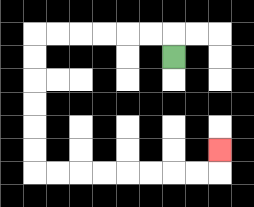{'start': '[7, 2]', 'end': '[9, 6]', 'path_directions': 'U,L,L,L,L,L,L,D,D,D,D,D,D,R,R,R,R,R,R,R,R,U', 'path_coordinates': '[[7, 2], [7, 1], [6, 1], [5, 1], [4, 1], [3, 1], [2, 1], [1, 1], [1, 2], [1, 3], [1, 4], [1, 5], [1, 6], [1, 7], [2, 7], [3, 7], [4, 7], [5, 7], [6, 7], [7, 7], [8, 7], [9, 7], [9, 6]]'}